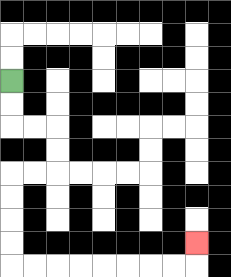{'start': '[0, 3]', 'end': '[8, 10]', 'path_directions': 'D,D,R,R,D,D,L,L,D,D,D,D,R,R,R,R,R,R,R,R,U', 'path_coordinates': '[[0, 3], [0, 4], [0, 5], [1, 5], [2, 5], [2, 6], [2, 7], [1, 7], [0, 7], [0, 8], [0, 9], [0, 10], [0, 11], [1, 11], [2, 11], [3, 11], [4, 11], [5, 11], [6, 11], [7, 11], [8, 11], [8, 10]]'}